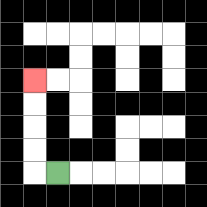{'start': '[2, 7]', 'end': '[1, 3]', 'path_directions': 'L,U,U,U,U', 'path_coordinates': '[[2, 7], [1, 7], [1, 6], [1, 5], [1, 4], [1, 3]]'}